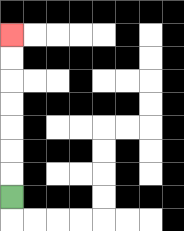{'start': '[0, 8]', 'end': '[0, 1]', 'path_directions': 'U,U,U,U,U,U,U', 'path_coordinates': '[[0, 8], [0, 7], [0, 6], [0, 5], [0, 4], [0, 3], [0, 2], [0, 1]]'}